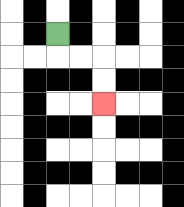{'start': '[2, 1]', 'end': '[4, 4]', 'path_directions': 'D,R,R,D,D', 'path_coordinates': '[[2, 1], [2, 2], [3, 2], [4, 2], [4, 3], [4, 4]]'}